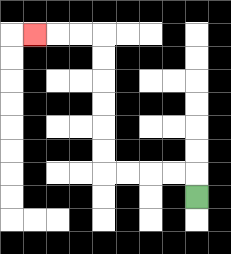{'start': '[8, 8]', 'end': '[1, 1]', 'path_directions': 'U,L,L,L,L,U,U,U,U,U,U,L,L,L', 'path_coordinates': '[[8, 8], [8, 7], [7, 7], [6, 7], [5, 7], [4, 7], [4, 6], [4, 5], [4, 4], [4, 3], [4, 2], [4, 1], [3, 1], [2, 1], [1, 1]]'}